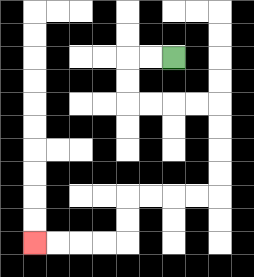{'start': '[7, 2]', 'end': '[1, 10]', 'path_directions': 'L,L,D,D,R,R,R,R,D,D,D,D,L,L,L,L,D,D,L,L,L,L', 'path_coordinates': '[[7, 2], [6, 2], [5, 2], [5, 3], [5, 4], [6, 4], [7, 4], [8, 4], [9, 4], [9, 5], [9, 6], [9, 7], [9, 8], [8, 8], [7, 8], [6, 8], [5, 8], [5, 9], [5, 10], [4, 10], [3, 10], [2, 10], [1, 10]]'}